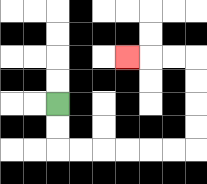{'start': '[2, 4]', 'end': '[5, 2]', 'path_directions': 'D,D,R,R,R,R,R,R,U,U,U,U,L,L,L', 'path_coordinates': '[[2, 4], [2, 5], [2, 6], [3, 6], [4, 6], [5, 6], [6, 6], [7, 6], [8, 6], [8, 5], [8, 4], [8, 3], [8, 2], [7, 2], [6, 2], [5, 2]]'}